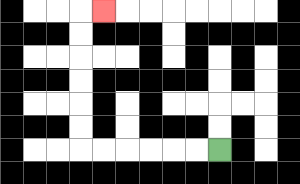{'start': '[9, 6]', 'end': '[4, 0]', 'path_directions': 'L,L,L,L,L,L,U,U,U,U,U,U,R', 'path_coordinates': '[[9, 6], [8, 6], [7, 6], [6, 6], [5, 6], [4, 6], [3, 6], [3, 5], [3, 4], [3, 3], [3, 2], [3, 1], [3, 0], [4, 0]]'}